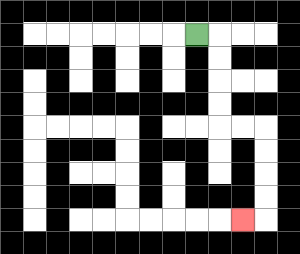{'start': '[8, 1]', 'end': '[10, 9]', 'path_directions': 'R,D,D,D,D,R,R,D,D,D,D,L', 'path_coordinates': '[[8, 1], [9, 1], [9, 2], [9, 3], [9, 4], [9, 5], [10, 5], [11, 5], [11, 6], [11, 7], [11, 8], [11, 9], [10, 9]]'}